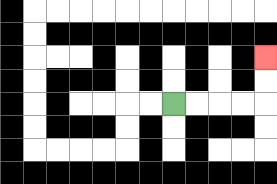{'start': '[7, 4]', 'end': '[11, 2]', 'path_directions': 'R,R,R,R,U,U', 'path_coordinates': '[[7, 4], [8, 4], [9, 4], [10, 4], [11, 4], [11, 3], [11, 2]]'}